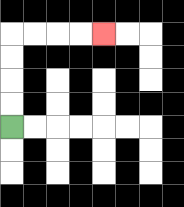{'start': '[0, 5]', 'end': '[4, 1]', 'path_directions': 'U,U,U,U,R,R,R,R', 'path_coordinates': '[[0, 5], [0, 4], [0, 3], [0, 2], [0, 1], [1, 1], [2, 1], [3, 1], [4, 1]]'}